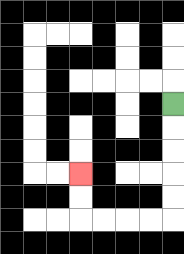{'start': '[7, 4]', 'end': '[3, 7]', 'path_directions': 'D,D,D,D,D,L,L,L,L,U,U', 'path_coordinates': '[[7, 4], [7, 5], [7, 6], [7, 7], [7, 8], [7, 9], [6, 9], [5, 9], [4, 9], [3, 9], [3, 8], [3, 7]]'}